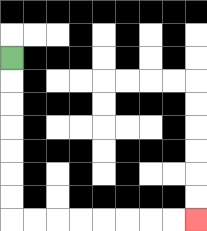{'start': '[0, 2]', 'end': '[8, 9]', 'path_directions': 'D,D,D,D,D,D,D,R,R,R,R,R,R,R,R', 'path_coordinates': '[[0, 2], [0, 3], [0, 4], [0, 5], [0, 6], [0, 7], [0, 8], [0, 9], [1, 9], [2, 9], [3, 9], [4, 9], [5, 9], [6, 9], [7, 9], [8, 9]]'}